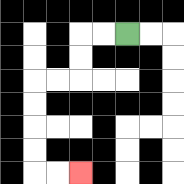{'start': '[5, 1]', 'end': '[3, 7]', 'path_directions': 'L,L,D,D,L,L,D,D,D,D,R,R', 'path_coordinates': '[[5, 1], [4, 1], [3, 1], [3, 2], [3, 3], [2, 3], [1, 3], [1, 4], [1, 5], [1, 6], [1, 7], [2, 7], [3, 7]]'}